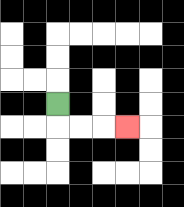{'start': '[2, 4]', 'end': '[5, 5]', 'path_directions': 'D,R,R,R', 'path_coordinates': '[[2, 4], [2, 5], [3, 5], [4, 5], [5, 5]]'}